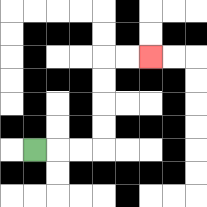{'start': '[1, 6]', 'end': '[6, 2]', 'path_directions': 'R,R,R,U,U,U,U,R,R', 'path_coordinates': '[[1, 6], [2, 6], [3, 6], [4, 6], [4, 5], [4, 4], [4, 3], [4, 2], [5, 2], [6, 2]]'}